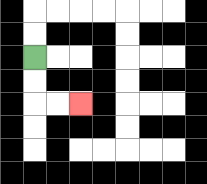{'start': '[1, 2]', 'end': '[3, 4]', 'path_directions': 'D,D,R,R', 'path_coordinates': '[[1, 2], [1, 3], [1, 4], [2, 4], [3, 4]]'}